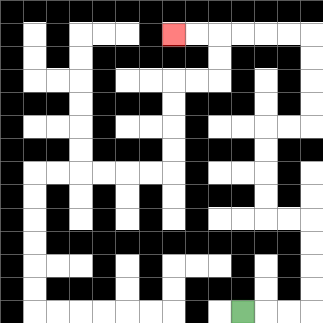{'start': '[10, 13]', 'end': '[7, 1]', 'path_directions': 'R,R,R,U,U,U,U,L,L,U,U,U,U,R,R,U,U,U,U,L,L,L,L,L,L', 'path_coordinates': '[[10, 13], [11, 13], [12, 13], [13, 13], [13, 12], [13, 11], [13, 10], [13, 9], [12, 9], [11, 9], [11, 8], [11, 7], [11, 6], [11, 5], [12, 5], [13, 5], [13, 4], [13, 3], [13, 2], [13, 1], [12, 1], [11, 1], [10, 1], [9, 1], [8, 1], [7, 1]]'}